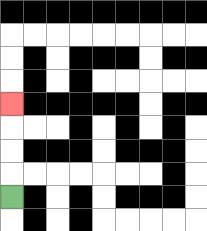{'start': '[0, 8]', 'end': '[0, 4]', 'path_directions': 'U,U,U,U', 'path_coordinates': '[[0, 8], [0, 7], [0, 6], [0, 5], [0, 4]]'}